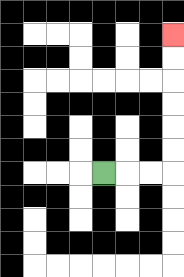{'start': '[4, 7]', 'end': '[7, 1]', 'path_directions': 'R,R,R,U,U,U,U,U,U', 'path_coordinates': '[[4, 7], [5, 7], [6, 7], [7, 7], [7, 6], [7, 5], [7, 4], [7, 3], [7, 2], [7, 1]]'}